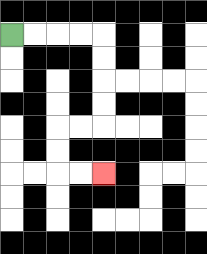{'start': '[0, 1]', 'end': '[4, 7]', 'path_directions': 'R,R,R,R,D,D,D,D,L,L,D,D,R,R', 'path_coordinates': '[[0, 1], [1, 1], [2, 1], [3, 1], [4, 1], [4, 2], [4, 3], [4, 4], [4, 5], [3, 5], [2, 5], [2, 6], [2, 7], [3, 7], [4, 7]]'}